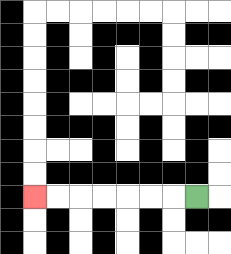{'start': '[8, 8]', 'end': '[1, 8]', 'path_directions': 'L,L,L,L,L,L,L', 'path_coordinates': '[[8, 8], [7, 8], [6, 8], [5, 8], [4, 8], [3, 8], [2, 8], [1, 8]]'}